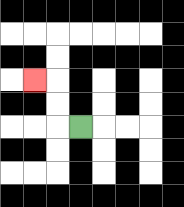{'start': '[3, 5]', 'end': '[1, 3]', 'path_directions': 'L,U,U,L', 'path_coordinates': '[[3, 5], [2, 5], [2, 4], [2, 3], [1, 3]]'}